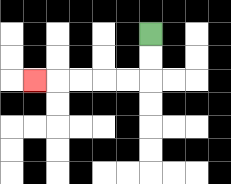{'start': '[6, 1]', 'end': '[1, 3]', 'path_directions': 'D,D,L,L,L,L,L', 'path_coordinates': '[[6, 1], [6, 2], [6, 3], [5, 3], [4, 3], [3, 3], [2, 3], [1, 3]]'}